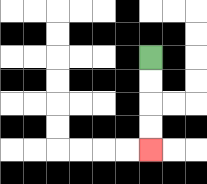{'start': '[6, 2]', 'end': '[6, 6]', 'path_directions': 'D,D,D,D', 'path_coordinates': '[[6, 2], [6, 3], [6, 4], [6, 5], [6, 6]]'}